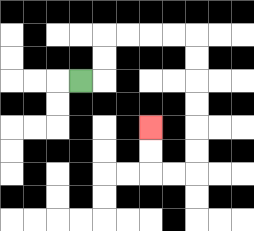{'start': '[3, 3]', 'end': '[6, 5]', 'path_directions': 'R,U,U,R,R,R,R,D,D,D,D,D,D,L,L,U,U', 'path_coordinates': '[[3, 3], [4, 3], [4, 2], [4, 1], [5, 1], [6, 1], [7, 1], [8, 1], [8, 2], [8, 3], [8, 4], [8, 5], [8, 6], [8, 7], [7, 7], [6, 7], [6, 6], [6, 5]]'}